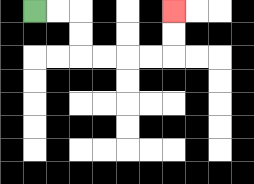{'start': '[1, 0]', 'end': '[7, 0]', 'path_directions': 'R,R,D,D,R,R,R,R,U,U', 'path_coordinates': '[[1, 0], [2, 0], [3, 0], [3, 1], [3, 2], [4, 2], [5, 2], [6, 2], [7, 2], [7, 1], [7, 0]]'}